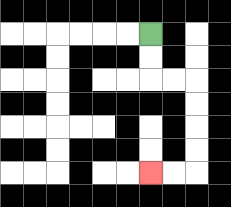{'start': '[6, 1]', 'end': '[6, 7]', 'path_directions': 'D,D,R,R,D,D,D,D,L,L', 'path_coordinates': '[[6, 1], [6, 2], [6, 3], [7, 3], [8, 3], [8, 4], [8, 5], [8, 6], [8, 7], [7, 7], [6, 7]]'}